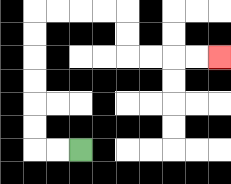{'start': '[3, 6]', 'end': '[9, 2]', 'path_directions': 'L,L,U,U,U,U,U,U,R,R,R,R,D,D,R,R,R,R', 'path_coordinates': '[[3, 6], [2, 6], [1, 6], [1, 5], [1, 4], [1, 3], [1, 2], [1, 1], [1, 0], [2, 0], [3, 0], [4, 0], [5, 0], [5, 1], [5, 2], [6, 2], [7, 2], [8, 2], [9, 2]]'}